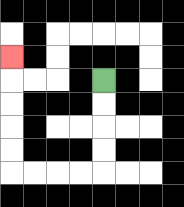{'start': '[4, 3]', 'end': '[0, 2]', 'path_directions': 'D,D,D,D,L,L,L,L,U,U,U,U,U', 'path_coordinates': '[[4, 3], [4, 4], [4, 5], [4, 6], [4, 7], [3, 7], [2, 7], [1, 7], [0, 7], [0, 6], [0, 5], [0, 4], [0, 3], [0, 2]]'}